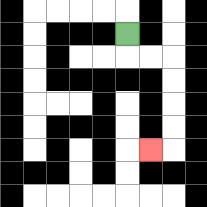{'start': '[5, 1]', 'end': '[6, 6]', 'path_directions': 'D,R,R,D,D,D,D,L', 'path_coordinates': '[[5, 1], [5, 2], [6, 2], [7, 2], [7, 3], [7, 4], [7, 5], [7, 6], [6, 6]]'}